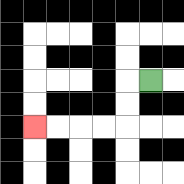{'start': '[6, 3]', 'end': '[1, 5]', 'path_directions': 'L,D,D,L,L,L,L', 'path_coordinates': '[[6, 3], [5, 3], [5, 4], [5, 5], [4, 5], [3, 5], [2, 5], [1, 5]]'}